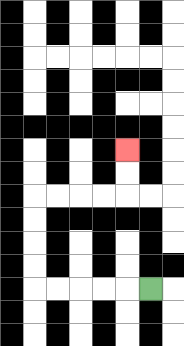{'start': '[6, 12]', 'end': '[5, 6]', 'path_directions': 'L,L,L,L,L,U,U,U,U,R,R,R,R,U,U', 'path_coordinates': '[[6, 12], [5, 12], [4, 12], [3, 12], [2, 12], [1, 12], [1, 11], [1, 10], [1, 9], [1, 8], [2, 8], [3, 8], [4, 8], [5, 8], [5, 7], [5, 6]]'}